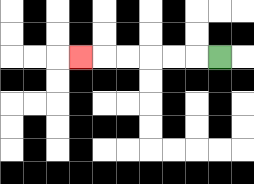{'start': '[9, 2]', 'end': '[3, 2]', 'path_directions': 'L,L,L,L,L,L', 'path_coordinates': '[[9, 2], [8, 2], [7, 2], [6, 2], [5, 2], [4, 2], [3, 2]]'}